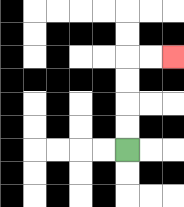{'start': '[5, 6]', 'end': '[7, 2]', 'path_directions': 'U,U,U,U,R,R', 'path_coordinates': '[[5, 6], [5, 5], [5, 4], [5, 3], [5, 2], [6, 2], [7, 2]]'}